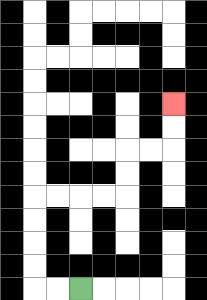{'start': '[3, 12]', 'end': '[7, 4]', 'path_directions': 'L,L,U,U,U,U,R,R,R,R,U,U,R,R,U,U', 'path_coordinates': '[[3, 12], [2, 12], [1, 12], [1, 11], [1, 10], [1, 9], [1, 8], [2, 8], [3, 8], [4, 8], [5, 8], [5, 7], [5, 6], [6, 6], [7, 6], [7, 5], [7, 4]]'}